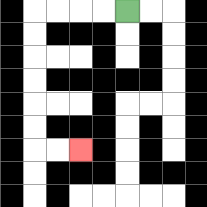{'start': '[5, 0]', 'end': '[3, 6]', 'path_directions': 'L,L,L,L,D,D,D,D,D,D,R,R', 'path_coordinates': '[[5, 0], [4, 0], [3, 0], [2, 0], [1, 0], [1, 1], [1, 2], [1, 3], [1, 4], [1, 5], [1, 6], [2, 6], [3, 6]]'}